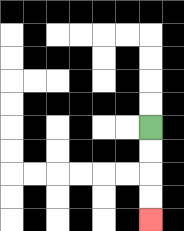{'start': '[6, 5]', 'end': '[6, 9]', 'path_directions': 'D,D,D,D', 'path_coordinates': '[[6, 5], [6, 6], [6, 7], [6, 8], [6, 9]]'}